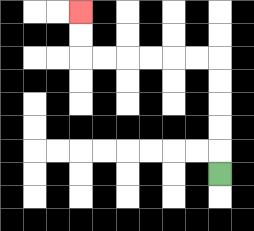{'start': '[9, 7]', 'end': '[3, 0]', 'path_directions': 'U,U,U,U,U,L,L,L,L,L,L,U,U', 'path_coordinates': '[[9, 7], [9, 6], [9, 5], [9, 4], [9, 3], [9, 2], [8, 2], [7, 2], [6, 2], [5, 2], [4, 2], [3, 2], [3, 1], [3, 0]]'}